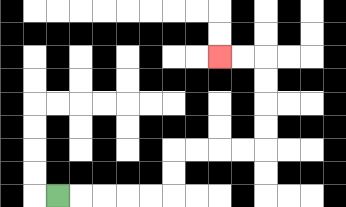{'start': '[2, 8]', 'end': '[9, 2]', 'path_directions': 'R,R,R,R,R,U,U,R,R,R,R,U,U,U,U,L,L', 'path_coordinates': '[[2, 8], [3, 8], [4, 8], [5, 8], [6, 8], [7, 8], [7, 7], [7, 6], [8, 6], [9, 6], [10, 6], [11, 6], [11, 5], [11, 4], [11, 3], [11, 2], [10, 2], [9, 2]]'}